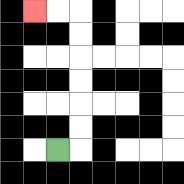{'start': '[2, 6]', 'end': '[1, 0]', 'path_directions': 'R,U,U,U,U,U,U,L,L', 'path_coordinates': '[[2, 6], [3, 6], [3, 5], [3, 4], [3, 3], [3, 2], [3, 1], [3, 0], [2, 0], [1, 0]]'}